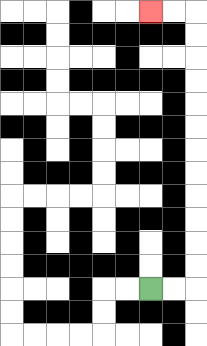{'start': '[6, 12]', 'end': '[6, 0]', 'path_directions': 'R,R,U,U,U,U,U,U,U,U,U,U,U,U,L,L', 'path_coordinates': '[[6, 12], [7, 12], [8, 12], [8, 11], [8, 10], [8, 9], [8, 8], [8, 7], [8, 6], [8, 5], [8, 4], [8, 3], [8, 2], [8, 1], [8, 0], [7, 0], [6, 0]]'}